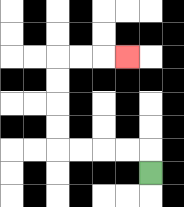{'start': '[6, 7]', 'end': '[5, 2]', 'path_directions': 'U,L,L,L,L,U,U,U,U,R,R,R', 'path_coordinates': '[[6, 7], [6, 6], [5, 6], [4, 6], [3, 6], [2, 6], [2, 5], [2, 4], [2, 3], [2, 2], [3, 2], [4, 2], [5, 2]]'}